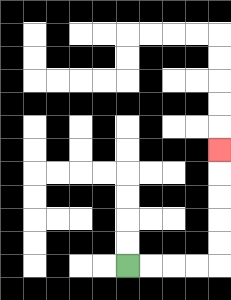{'start': '[5, 11]', 'end': '[9, 6]', 'path_directions': 'R,R,R,R,U,U,U,U,U', 'path_coordinates': '[[5, 11], [6, 11], [7, 11], [8, 11], [9, 11], [9, 10], [9, 9], [9, 8], [9, 7], [9, 6]]'}